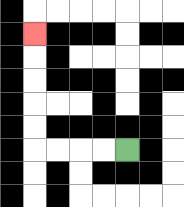{'start': '[5, 6]', 'end': '[1, 1]', 'path_directions': 'L,L,L,L,U,U,U,U,U', 'path_coordinates': '[[5, 6], [4, 6], [3, 6], [2, 6], [1, 6], [1, 5], [1, 4], [1, 3], [1, 2], [1, 1]]'}